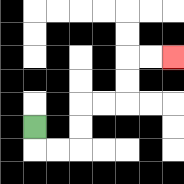{'start': '[1, 5]', 'end': '[7, 2]', 'path_directions': 'D,R,R,U,U,R,R,U,U,R,R', 'path_coordinates': '[[1, 5], [1, 6], [2, 6], [3, 6], [3, 5], [3, 4], [4, 4], [5, 4], [5, 3], [5, 2], [6, 2], [7, 2]]'}